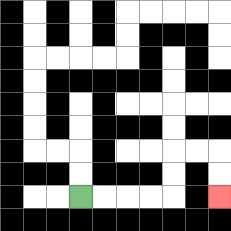{'start': '[3, 8]', 'end': '[9, 8]', 'path_directions': 'R,R,R,R,U,U,R,R,D,D', 'path_coordinates': '[[3, 8], [4, 8], [5, 8], [6, 8], [7, 8], [7, 7], [7, 6], [8, 6], [9, 6], [9, 7], [9, 8]]'}